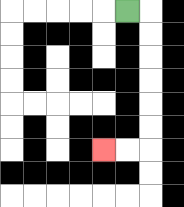{'start': '[5, 0]', 'end': '[4, 6]', 'path_directions': 'R,D,D,D,D,D,D,L,L', 'path_coordinates': '[[5, 0], [6, 0], [6, 1], [6, 2], [6, 3], [6, 4], [6, 5], [6, 6], [5, 6], [4, 6]]'}